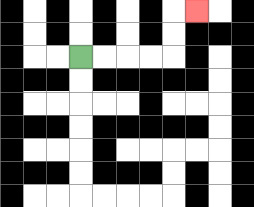{'start': '[3, 2]', 'end': '[8, 0]', 'path_directions': 'R,R,R,R,U,U,R', 'path_coordinates': '[[3, 2], [4, 2], [5, 2], [6, 2], [7, 2], [7, 1], [7, 0], [8, 0]]'}